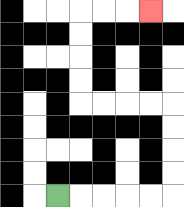{'start': '[2, 8]', 'end': '[6, 0]', 'path_directions': 'R,R,R,R,R,U,U,U,U,L,L,L,L,U,U,U,U,R,R,R', 'path_coordinates': '[[2, 8], [3, 8], [4, 8], [5, 8], [6, 8], [7, 8], [7, 7], [7, 6], [7, 5], [7, 4], [6, 4], [5, 4], [4, 4], [3, 4], [3, 3], [3, 2], [3, 1], [3, 0], [4, 0], [5, 0], [6, 0]]'}